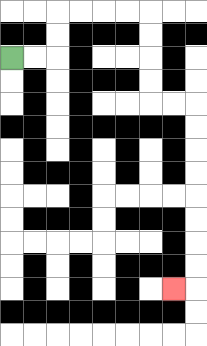{'start': '[0, 2]', 'end': '[7, 12]', 'path_directions': 'R,R,U,U,R,R,R,R,D,D,D,D,R,R,D,D,D,D,D,D,D,D,L', 'path_coordinates': '[[0, 2], [1, 2], [2, 2], [2, 1], [2, 0], [3, 0], [4, 0], [5, 0], [6, 0], [6, 1], [6, 2], [6, 3], [6, 4], [7, 4], [8, 4], [8, 5], [8, 6], [8, 7], [8, 8], [8, 9], [8, 10], [8, 11], [8, 12], [7, 12]]'}